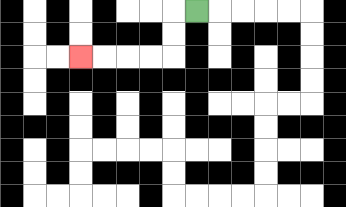{'start': '[8, 0]', 'end': '[3, 2]', 'path_directions': 'L,D,D,L,L,L,L', 'path_coordinates': '[[8, 0], [7, 0], [7, 1], [7, 2], [6, 2], [5, 2], [4, 2], [3, 2]]'}